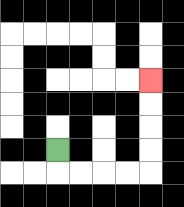{'start': '[2, 6]', 'end': '[6, 3]', 'path_directions': 'D,R,R,R,R,U,U,U,U', 'path_coordinates': '[[2, 6], [2, 7], [3, 7], [4, 7], [5, 7], [6, 7], [6, 6], [6, 5], [6, 4], [6, 3]]'}